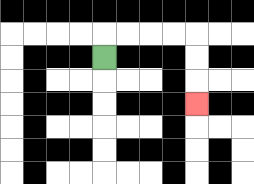{'start': '[4, 2]', 'end': '[8, 4]', 'path_directions': 'U,R,R,R,R,D,D,D', 'path_coordinates': '[[4, 2], [4, 1], [5, 1], [6, 1], [7, 1], [8, 1], [8, 2], [8, 3], [8, 4]]'}